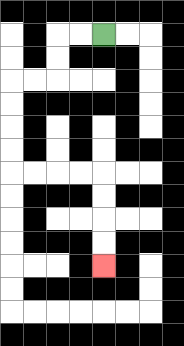{'start': '[4, 1]', 'end': '[4, 11]', 'path_directions': 'L,L,D,D,L,L,D,D,D,D,R,R,R,R,D,D,D,D', 'path_coordinates': '[[4, 1], [3, 1], [2, 1], [2, 2], [2, 3], [1, 3], [0, 3], [0, 4], [0, 5], [0, 6], [0, 7], [1, 7], [2, 7], [3, 7], [4, 7], [4, 8], [4, 9], [4, 10], [4, 11]]'}